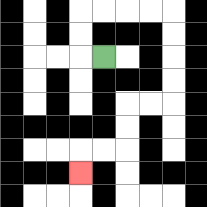{'start': '[4, 2]', 'end': '[3, 7]', 'path_directions': 'L,U,U,R,R,R,R,D,D,D,D,L,L,D,D,L,L,D', 'path_coordinates': '[[4, 2], [3, 2], [3, 1], [3, 0], [4, 0], [5, 0], [6, 0], [7, 0], [7, 1], [7, 2], [7, 3], [7, 4], [6, 4], [5, 4], [5, 5], [5, 6], [4, 6], [3, 6], [3, 7]]'}